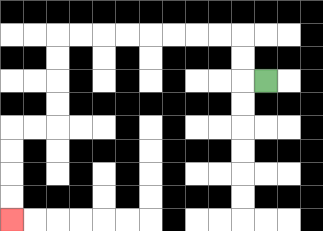{'start': '[11, 3]', 'end': '[0, 9]', 'path_directions': 'L,U,U,L,L,L,L,L,L,L,L,D,D,D,D,L,L,D,D,D,D', 'path_coordinates': '[[11, 3], [10, 3], [10, 2], [10, 1], [9, 1], [8, 1], [7, 1], [6, 1], [5, 1], [4, 1], [3, 1], [2, 1], [2, 2], [2, 3], [2, 4], [2, 5], [1, 5], [0, 5], [0, 6], [0, 7], [0, 8], [0, 9]]'}